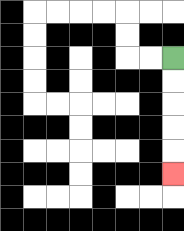{'start': '[7, 2]', 'end': '[7, 7]', 'path_directions': 'D,D,D,D,D', 'path_coordinates': '[[7, 2], [7, 3], [7, 4], [7, 5], [7, 6], [7, 7]]'}